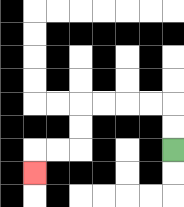{'start': '[7, 6]', 'end': '[1, 7]', 'path_directions': 'U,U,L,L,L,L,D,D,L,L,D', 'path_coordinates': '[[7, 6], [7, 5], [7, 4], [6, 4], [5, 4], [4, 4], [3, 4], [3, 5], [3, 6], [2, 6], [1, 6], [1, 7]]'}